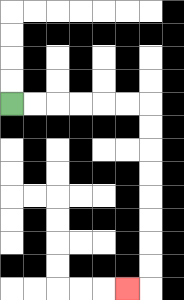{'start': '[0, 4]', 'end': '[5, 12]', 'path_directions': 'R,R,R,R,R,R,D,D,D,D,D,D,D,D,L', 'path_coordinates': '[[0, 4], [1, 4], [2, 4], [3, 4], [4, 4], [5, 4], [6, 4], [6, 5], [6, 6], [6, 7], [6, 8], [6, 9], [6, 10], [6, 11], [6, 12], [5, 12]]'}